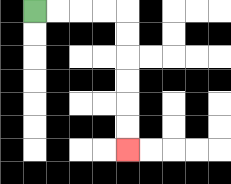{'start': '[1, 0]', 'end': '[5, 6]', 'path_directions': 'R,R,R,R,D,D,D,D,D,D', 'path_coordinates': '[[1, 0], [2, 0], [3, 0], [4, 0], [5, 0], [5, 1], [5, 2], [5, 3], [5, 4], [5, 5], [5, 6]]'}